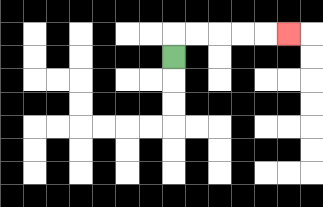{'start': '[7, 2]', 'end': '[12, 1]', 'path_directions': 'U,R,R,R,R,R', 'path_coordinates': '[[7, 2], [7, 1], [8, 1], [9, 1], [10, 1], [11, 1], [12, 1]]'}